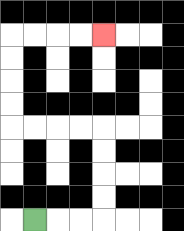{'start': '[1, 9]', 'end': '[4, 1]', 'path_directions': 'R,R,R,U,U,U,U,L,L,L,L,U,U,U,U,R,R,R,R', 'path_coordinates': '[[1, 9], [2, 9], [3, 9], [4, 9], [4, 8], [4, 7], [4, 6], [4, 5], [3, 5], [2, 5], [1, 5], [0, 5], [0, 4], [0, 3], [0, 2], [0, 1], [1, 1], [2, 1], [3, 1], [4, 1]]'}